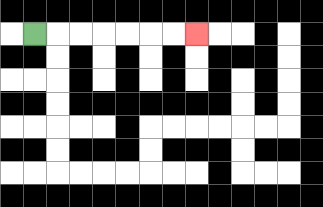{'start': '[1, 1]', 'end': '[8, 1]', 'path_directions': 'R,R,R,R,R,R,R', 'path_coordinates': '[[1, 1], [2, 1], [3, 1], [4, 1], [5, 1], [6, 1], [7, 1], [8, 1]]'}